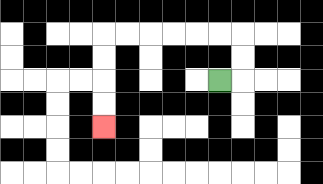{'start': '[9, 3]', 'end': '[4, 5]', 'path_directions': 'R,U,U,L,L,L,L,L,L,D,D,D,D', 'path_coordinates': '[[9, 3], [10, 3], [10, 2], [10, 1], [9, 1], [8, 1], [7, 1], [6, 1], [5, 1], [4, 1], [4, 2], [4, 3], [4, 4], [4, 5]]'}